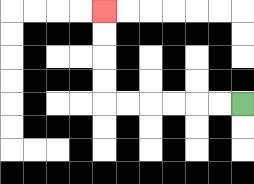{'start': '[10, 4]', 'end': '[4, 0]', 'path_directions': 'L,L,L,L,L,L,U,U,U,U', 'path_coordinates': '[[10, 4], [9, 4], [8, 4], [7, 4], [6, 4], [5, 4], [4, 4], [4, 3], [4, 2], [4, 1], [4, 0]]'}